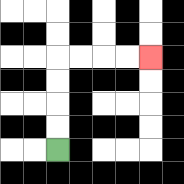{'start': '[2, 6]', 'end': '[6, 2]', 'path_directions': 'U,U,U,U,R,R,R,R', 'path_coordinates': '[[2, 6], [2, 5], [2, 4], [2, 3], [2, 2], [3, 2], [4, 2], [5, 2], [6, 2]]'}